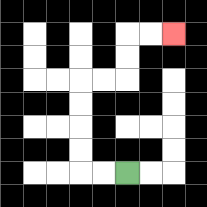{'start': '[5, 7]', 'end': '[7, 1]', 'path_directions': 'L,L,U,U,U,U,R,R,U,U,R,R', 'path_coordinates': '[[5, 7], [4, 7], [3, 7], [3, 6], [3, 5], [3, 4], [3, 3], [4, 3], [5, 3], [5, 2], [5, 1], [6, 1], [7, 1]]'}